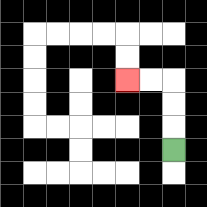{'start': '[7, 6]', 'end': '[5, 3]', 'path_directions': 'U,U,U,L,L', 'path_coordinates': '[[7, 6], [7, 5], [7, 4], [7, 3], [6, 3], [5, 3]]'}